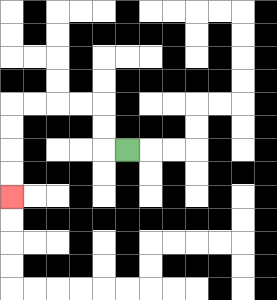{'start': '[5, 6]', 'end': '[0, 8]', 'path_directions': 'L,U,U,L,L,L,L,D,D,D,D', 'path_coordinates': '[[5, 6], [4, 6], [4, 5], [4, 4], [3, 4], [2, 4], [1, 4], [0, 4], [0, 5], [0, 6], [0, 7], [0, 8]]'}